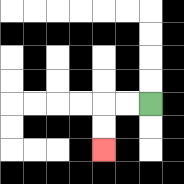{'start': '[6, 4]', 'end': '[4, 6]', 'path_directions': 'L,L,D,D', 'path_coordinates': '[[6, 4], [5, 4], [4, 4], [4, 5], [4, 6]]'}